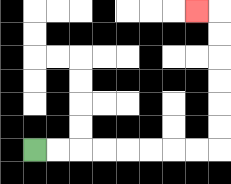{'start': '[1, 6]', 'end': '[8, 0]', 'path_directions': 'R,R,R,R,R,R,R,R,U,U,U,U,U,U,L', 'path_coordinates': '[[1, 6], [2, 6], [3, 6], [4, 6], [5, 6], [6, 6], [7, 6], [8, 6], [9, 6], [9, 5], [9, 4], [9, 3], [9, 2], [9, 1], [9, 0], [8, 0]]'}